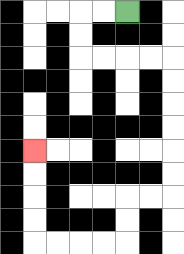{'start': '[5, 0]', 'end': '[1, 6]', 'path_directions': 'L,L,D,D,R,R,R,R,D,D,D,D,D,D,L,L,D,D,L,L,L,L,U,U,U,U', 'path_coordinates': '[[5, 0], [4, 0], [3, 0], [3, 1], [3, 2], [4, 2], [5, 2], [6, 2], [7, 2], [7, 3], [7, 4], [7, 5], [7, 6], [7, 7], [7, 8], [6, 8], [5, 8], [5, 9], [5, 10], [4, 10], [3, 10], [2, 10], [1, 10], [1, 9], [1, 8], [1, 7], [1, 6]]'}